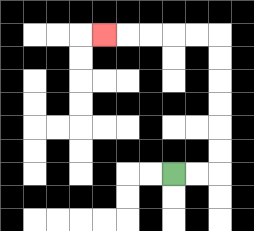{'start': '[7, 7]', 'end': '[4, 1]', 'path_directions': 'R,R,U,U,U,U,U,U,L,L,L,L,L', 'path_coordinates': '[[7, 7], [8, 7], [9, 7], [9, 6], [9, 5], [9, 4], [9, 3], [9, 2], [9, 1], [8, 1], [7, 1], [6, 1], [5, 1], [4, 1]]'}